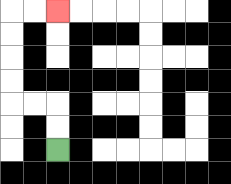{'start': '[2, 6]', 'end': '[2, 0]', 'path_directions': 'U,U,L,L,U,U,U,U,R,R', 'path_coordinates': '[[2, 6], [2, 5], [2, 4], [1, 4], [0, 4], [0, 3], [0, 2], [0, 1], [0, 0], [1, 0], [2, 0]]'}